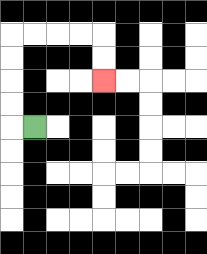{'start': '[1, 5]', 'end': '[4, 3]', 'path_directions': 'L,U,U,U,U,R,R,R,R,D,D', 'path_coordinates': '[[1, 5], [0, 5], [0, 4], [0, 3], [0, 2], [0, 1], [1, 1], [2, 1], [3, 1], [4, 1], [4, 2], [4, 3]]'}